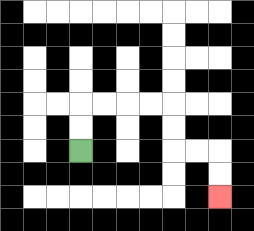{'start': '[3, 6]', 'end': '[9, 8]', 'path_directions': 'U,U,R,R,R,R,D,D,R,R,D,D', 'path_coordinates': '[[3, 6], [3, 5], [3, 4], [4, 4], [5, 4], [6, 4], [7, 4], [7, 5], [7, 6], [8, 6], [9, 6], [9, 7], [9, 8]]'}